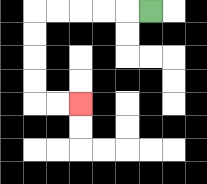{'start': '[6, 0]', 'end': '[3, 4]', 'path_directions': 'L,L,L,L,L,D,D,D,D,R,R', 'path_coordinates': '[[6, 0], [5, 0], [4, 0], [3, 0], [2, 0], [1, 0], [1, 1], [1, 2], [1, 3], [1, 4], [2, 4], [3, 4]]'}